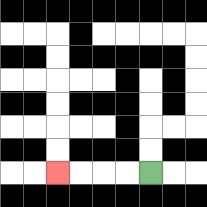{'start': '[6, 7]', 'end': '[2, 7]', 'path_directions': 'L,L,L,L', 'path_coordinates': '[[6, 7], [5, 7], [4, 7], [3, 7], [2, 7]]'}